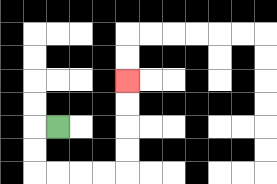{'start': '[2, 5]', 'end': '[5, 3]', 'path_directions': 'L,D,D,R,R,R,R,U,U,U,U', 'path_coordinates': '[[2, 5], [1, 5], [1, 6], [1, 7], [2, 7], [3, 7], [4, 7], [5, 7], [5, 6], [5, 5], [5, 4], [5, 3]]'}